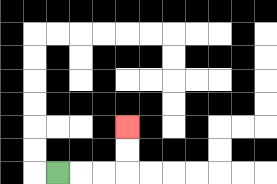{'start': '[2, 7]', 'end': '[5, 5]', 'path_directions': 'R,R,R,U,U', 'path_coordinates': '[[2, 7], [3, 7], [4, 7], [5, 7], [5, 6], [5, 5]]'}